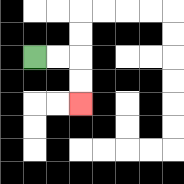{'start': '[1, 2]', 'end': '[3, 4]', 'path_directions': 'R,R,D,D', 'path_coordinates': '[[1, 2], [2, 2], [3, 2], [3, 3], [3, 4]]'}